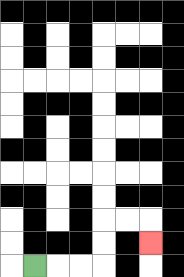{'start': '[1, 11]', 'end': '[6, 10]', 'path_directions': 'R,R,R,U,U,R,R,D', 'path_coordinates': '[[1, 11], [2, 11], [3, 11], [4, 11], [4, 10], [4, 9], [5, 9], [6, 9], [6, 10]]'}